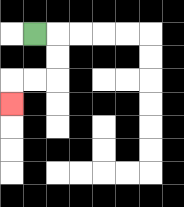{'start': '[1, 1]', 'end': '[0, 4]', 'path_directions': 'R,D,D,L,L,D', 'path_coordinates': '[[1, 1], [2, 1], [2, 2], [2, 3], [1, 3], [0, 3], [0, 4]]'}